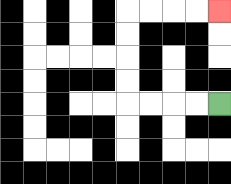{'start': '[9, 4]', 'end': '[9, 0]', 'path_directions': 'L,L,L,L,U,U,U,U,R,R,R,R', 'path_coordinates': '[[9, 4], [8, 4], [7, 4], [6, 4], [5, 4], [5, 3], [5, 2], [5, 1], [5, 0], [6, 0], [7, 0], [8, 0], [9, 0]]'}